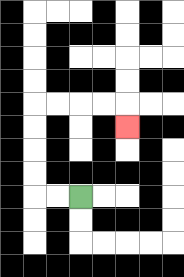{'start': '[3, 8]', 'end': '[5, 5]', 'path_directions': 'L,L,U,U,U,U,R,R,R,R,D', 'path_coordinates': '[[3, 8], [2, 8], [1, 8], [1, 7], [1, 6], [1, 5], [1, 4], [2, 4], [3, 4], [4, 4], [5, 4], [5, 5]]'}